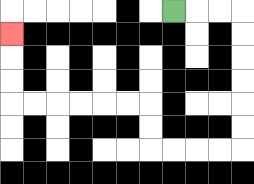{'start': '[7, 0]', 'end': '[0, 1]', 'path_directions': 'R,R,R,D,D,D,D,D,D,L,L,L,L,U,U,L,L,L,L,L,L,U,U,U', 'path_coordinates': '[[7, 0], [8, 0], [9, 0], [10, 0], [10, 1], [10, 2], [10, 3], [10, 4], [10, 5], [10, 6], [9, 6], [8, 6], [7, 6], [6, 6], [6, 5], [6, 4], [5, 4], [4, 4], [3, 4], [2, 4], [1, 4], [0, 4], [0, 3], [0, 2], [0, 1]]'}